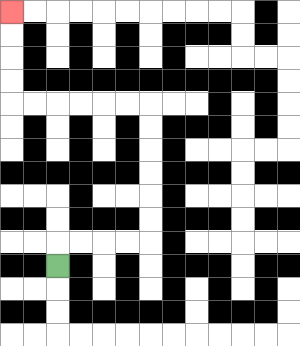{'start': '[2, 11]', 'end': '[0, 0]', 'path_directions': 'U,R,R,R,R,U,U,U,U,U,U,L,L,L,L,L,L,U,U,U,U', 'path_coordinates': '[[2, 11], [2, 10], [3, 10], [4, 10], [5, 10], [6, 10], [6, 9], [6, 8], [6, 7], [6, 6], [6, 5], [6, 4], [5, 4], [4, 4], [3, 4], [2, 4], [1, 4], [0, 4], [0, 3], [0, 2], [0, 1], [0, 0]]'}